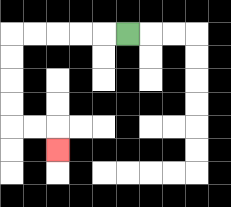{'start': '[5, 1]', 'end': '[2, 6]', 'path_directions': 'L,L,L,L,L,D,D,D,D,R,R,D', 'path_coordinates': '[[5, 1], [4, 1], [3, 1], [2, 1], [1, 1], [0, 1], [0, 2], [0, 3], [0, 4], [0, 5], [1, 5], [2, 5], [2, 6]]'}